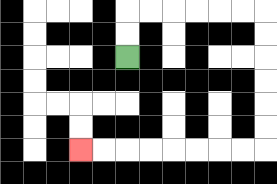{'start': '[5, 2]', 'end': '[3, 6]', 'path_directions': 'U,U,R,R,R,R,R,R,D,D,D,D,D,D,L,L,L,L,L,L,L,L', 'path_coordinates': '[[5, 2], [5, 1], [5, 0], [6, 0], [7, 0], [8, 0], [9, 0], [10, 0], [11, 0], [11, 1], [11, 2], [11, 3], [11, 4], [11, 5], [11, 6], [10, 6], [9, 6], [8, 6], [7, 6], [6, 6], [5, 6], [4, 6], [3, 6]]'}